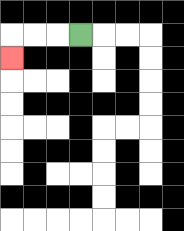{'start': '[3, 1]', 'end': '[0, 2]', 'path_directions': 'L,L,L,D', 'path_coordinates': '[[3, 1], [2, 1], [1, 1], [0, 1], [0, 2]]'}